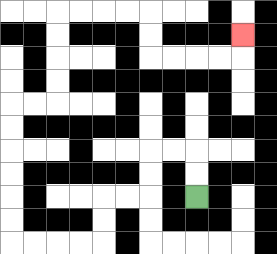{'start': '[8, 8]', 'end': '[10, 1]', 'path_directions': 'U,U,L,L,D,D,L,L,D,D,L,L,L,L,U,U,U,U,U,U,R,R,U,U,U,U,R,R,R,R,D,D,R,R,R,R,U', 'path_coordinates': '[[8, 8], [8, 7], [8, 6], [7, 6], [6, 6], [6, 7], [6, 8], [5, 8], [4, 8], [4, 9], [4, 10], [3, 10], [2, 10], [1, 10], [0, 10], [0, 9], [0, 8], [0, 7], [0, 6], [0, 5], [0, 4], [1, 4], [2, 4], [2, 3], [2, 2], [2, 1], [2, 0], [3, 0], [4, 0], [5, 0], [6, 0], [6, 1], [6, 2], [7, 2], [8, 2], [9, 2], [10, 2], [10, 1]]'}